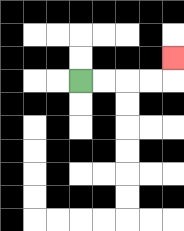{'start': '[3, 3]', 'end': '[7, 2]', 'path_directions': 'R,R,R,R,U', 'path_coordinates': '[[3, 3], [4, 3], [5, 3], [6, 3], [7, 3], [7, 2]]'}